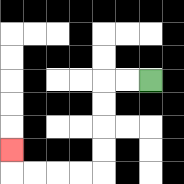{'start': '[6, 3]', 'end': '[0, 6]', 'path_directions': 'L,L,D,D,D,D,L,L,L,L,U', 'path_coordinates': '[[6, 3], [5, 3], [4, 3], [4, 4], [4, 5], [4, 6], [4, 7], [3, 7], [2, 7], [1, 7], [0, 7], [0, 6]]'}